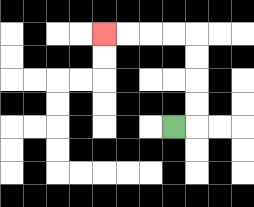{'start': '[7, 5]', 'end': '[4, 1]', 'path_directions': 'R,U,U,U,U,L,L,L,L', 'path_coordinates': '[[7, 5], [8, 5], [8, 4], [8, 3], [8, 2], [8, 1], [7, 1], [6, 1], [5, 1], [4, 1]]'}